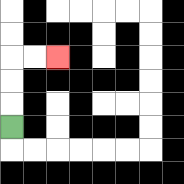{'start': '[0, 5]', 'end': '[2, 2]', 'path_directions': 'U,U,U,R,R', 'path_coordinates': '[[0, 5], [0, 4], [0, 3], [0, 2], [1, 2], [2, 2]]'}